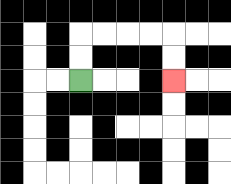{'start': '[3, 3]', 'end': '[7, 3]', 'path_directions': 'U,U,R,R,R,R,D,D', 'path_coordinates': '[[3, 3], [3, 2], [3, 1], [4, 1], [5, 1], [6, 1], [7, 1], [7, 2], [7, 3]]'}